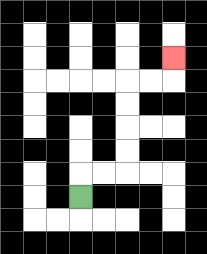{'start': '[3, 8]', 'end': '[7, 2]', 'path_directions': 'U,R,R,U,U,U,U,R,R,U', 'path_coordinates': '[[3, 8], [3, 7], [4, 7], [5, 7], [5, 6], [5, 5], [5, 4], [5, 3], [6, 3], [7, 3], [7, 2]]'}